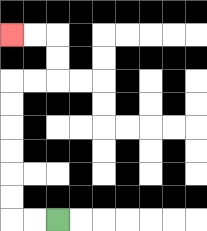{'start': '[2, 9]', 'end': '[0, 1]', 'path_directions': 'L,L,U,U,U,U,U,U,R,R,U,U,L,L', 'path_coordinates': '[[2, 9], [1, 9], [0, 9], [0, 8], [0, 7], [0, 6], [0, 5], [0, 4], [0, 3], [1, 3], [2, 3], [2, 2], [2, 1], [1, 1], [0, 1]]'}